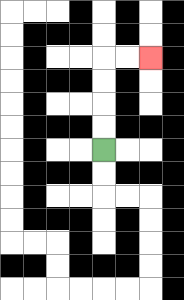{'start': '[4, 6]', 'end': '[6, 2]', 'path_directions': 'U,U,U,U,R,R', 'path_coordinates': '[[4, 6], [4, 5], [4, 4], [4, 3], [4, 2], [5, 2], [6, 2]]'}